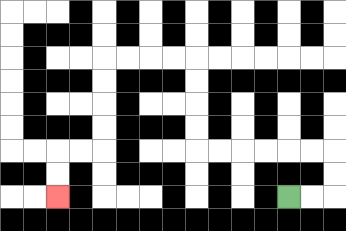{'start': '[12, 8]', 'end': '[2, 8]', 'path_directions': 'R,R,U,U,L,L,L,L,L,L,U,U,U,U,L,L,L,L,D,D,D,D,L,L,D,D', 'path_coordinates': '[[12, 8], [13, 8], [14, 8], [14, 7], [14, 6], [13, 6], [12, 6], [11, 6], [10, 6], [9, 6], [8, 6], [8, 5], [8, 4], [8, 3], [8, 2], [7, 2], [6, 2], [5, 2], [4, 2], [4, 3], [4, 4], [4, 5], [4, 6], [3, 6], [2, 6], [2, 7], [2, 8]]'}